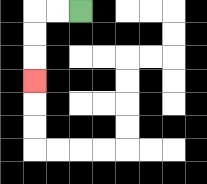{'start': '[3, 0]', 'end': '[1, 3]', 'path_directions': 'L,L,D,D,D', 'path_coordinates': '[[3, 0], [2, 0], [1, 0], [1, 1], [1, 2], [1, 3]]'}